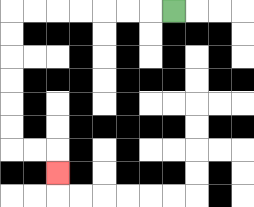{'start': '[7, 0]', 'end': '[2, 7]', 'path_directions': 'L,L,L,L,L,L,L,D,D,D,D,D,D,R,R,D', 'path_coordinates': '[[7, 0], [6, 0], [5, 0], [4, 0], [3, 0], [2, 0], [1, 0], [0, 0], [0, 1], [0, 2], [0, 3], [0, 4], [0, 5], [0, 6], [1, 6], [2, 6], [2, 7]]'}